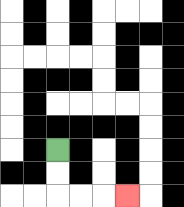{'start': '[2, 6]', 'end': '[5, 8]', 'path_directions': 'D,D,R,R,R', 'path_coordinates': '[[2, 6], [2, 7], [2, 8], [3, 8], [4, 8], [5, 8]]'}